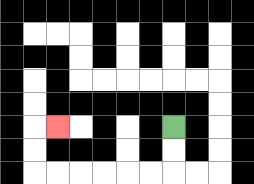{'start': '[7, 5]', 'end': '[2, 5]', 'path_directions': 'D,D,L,L,L,L,L,L,U,U,R', 'path_coordinates': '[[7, 5], [7, 6], [7, 7], [6, 7], [5, 7], [4, 7], [3, 7], [2, 7], [1, 7], [1, 6], [1, 5], [2, 5]]'}